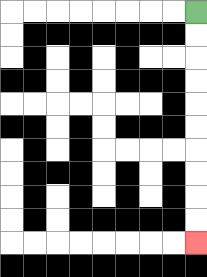{'start': '[8, 0]', 'end': '[8, 10]', 'path_directions': 'D,D,D,D,D,D,D,D,D,D', 'path_coordinates': '[[8, 0], [8, 1], [8, 2], [8, 3], [8, 4], [8, 5], [8, 6], [8, 7], [8, 8], [8, 9], [8, 10]]'}